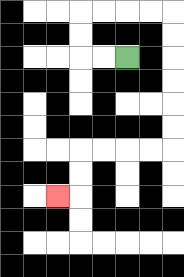{'start': '[5, 2]', 'end': '[2, 8]', 'path_directions': 'L,L,U,U,R,R,R,R,D,D,D,D,D,D,L,L,L,L,D,D,L', 'path_coordinates': '[[5, 2], [4, 2], [3, 2], [3, 1], [3, 0], [4, 0], [5, 0], [6, 0], [7, 0], [7, 1], [7, 2], [7, 3], [7, 4], [7, 5], [7, 6], [6, 6], [5, 6], [4, 6], [3, 6], [3, 7], [3, 8], [2, 8]]'}